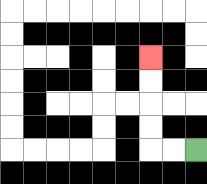{'start': '[8, 6]', 'end': '[6, 2]', 'path_directions': 'L,L,U,U,U,U', 'path_coordinates': '[[8, 6], [7, 6], [6, 6], [6, 5], [6, 4], [6, 3], [6, 2]]'}